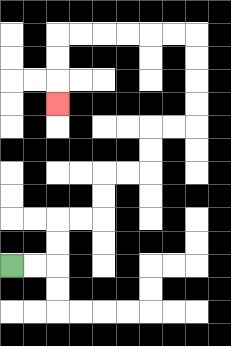{'start': '[0, 11]', 'end': '[2, 4]', 'path_directions': 'R,R,U,U,R,R,U,U,R,R,U,U,R,R,U,U,U,U,L,L,L,L,L,L,D,D,D', 'path_coordinates': '[[0, 11], [1, 11], [2, 11], [2, 10], [2, 9], [3, 9], [4, 9], [4, 8], [4, 7], [5, 7], [6, 7], [6, 6], [6, 5], [7, 5], [8, 5], [8, 4], [8, 3], [8, 2], [8, 1], [7, 1], [6, 1], [5, 1], [4, 1], [3, 1], [2, 1], [2, 2], [2, 3], [2, 4]]'}